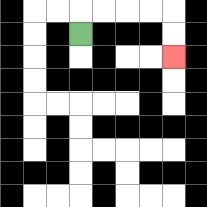{'start': '[3, 1]', 'end': '[7, 2]', 'path_directions': 'U,R,R,R,R,D,D', 'path_coordinates': '[[3, 1], [3, 0], [4, 0], [5, 0], [6, 0], [7, 0], [7, 1], [7, 2]]'}